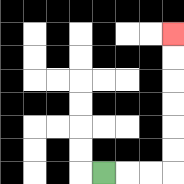{'start': '[4, 7]', 'end': '[7, 1]', 'path_directions': 'R,R,R,U,U,U,U,U,U', 'path_coordinates': '[[4, 7], [5, 7], [6, 7], [7, 7], [7, 6], [7, 5], [7, 4], [7, 3], [7, 2], [7, 1]]'}